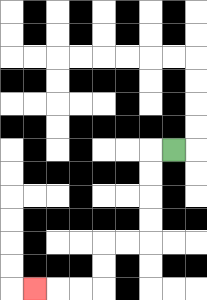{'start': '[7, 6]', 'end': '[1, 12]', 'path_directions': 'L,D,D,D,D,L,L,D,D,L,L,L', 'path_coordinates': '[[7, 6], [6, 6], [6, 7], [6, 8], [6, 9], [6, 10], [5, 10], [4, 10], [4, 11], [4, 12], [3, 12], [2, 12], [1, 12]]'}